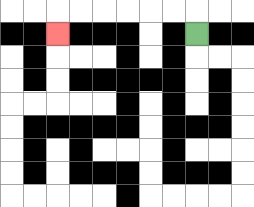{'start': '[8, 1]', 'end': '[2, 1]', 'path_directions': 'U,L,L,L,L,L,L,D', 'path_coordinates': '[[8, 1], [8, 0], [7, 0], [6, 0], [5, 0], [4, 0], [3, 0], [2, 0], [2, 1]]'}